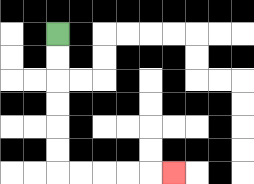{'start': '[2, 1]', 'end': '[7, 7]', 'path_directions': 'D,D,D,D,D,D,R,R,R,R,R', 'path_coordinates': '[[2, 1], [2, 2], [2, 3], [2, 4], [2, 5], [2, 6], [2, 7], [3, 7], [4, 7], [5, 7], [6, 7], [7, 7]]'}